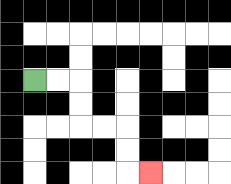{'start': '[1, 3]', 'end': '[6, 7]', 'path_directions': 'R,R,D,D,R,R,D,D,R', 'path_coordinates': '[[1, 3], [2, 3], [3, 3], [3, 4], [3, 5], [4, 5], [5, 5], [5, 6], [5, 7], [6, 7]]'}